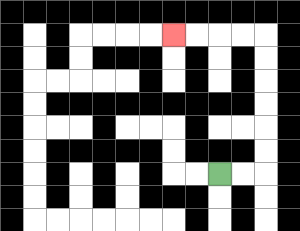{'start': '[9, 7]', 'end': '[7, 1]', 'path_directions': 'R,R,U,U,U,U,U,U,L,L,L,L', 'path_coordinates': '[[9, 7], [10, 7], [11, 7], [11, 6], [11, 5], [11, 4], [11, 3], [11, 2], [11, 1], [10, 1], [9, 1], [8, 1], [7, 1]]'}